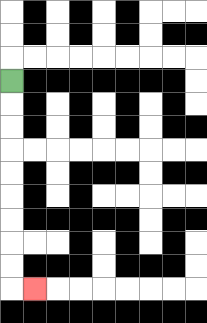{'start': '[0, 3]', 'end': '[1, 12]', 'path_directions': 'D,D,D,D,D,D,D,D,D,R', 'path_coordinates': '[[0, 3], [0, 4], [0, 5], [0, 6], [0, 7], [0, 8], [0, 9], [0, 10], [0, 11], [0, 12], [1, 12]]'}